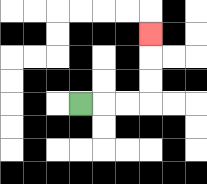{'start': '[3, 4]', 'end': '[6, 1]', 'path_directions': 'R,R,R,U,U,U', 'path_coordinates': '[[3, 4], [4, 4], [5, 4], [6, 4], [6, 3], [6, 2], [6, 1]]'}